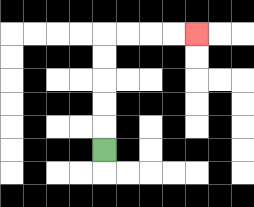{'start': '[4, 6]', 'end': '[8, 1]', 'path_directions': 'U,U,U,U,U,R,R,R,R', 'path_coordinates': '[[4, 6], [4, 5], [4, 4], [4, 3], [4, 2], [4, 1], [5, 1], [6, 1], [7, 1], [8, 1]]'}